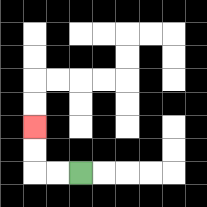{'start': '[3, 7]', 'end': '[1, 5]', 'path_directions': 'L,L,U,U', 'path_coordinates': '[[3, 7], [2, 7], [1, 7], [1, 6], [1, 5]]'}